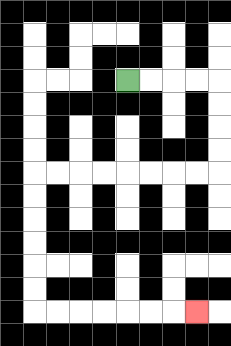{'start': '[5, 3]', 'end': '[8, 13]', 'path_directions': 'R,R,R,R,D,D,D,D,L,L,L,L,L,L,L,L,D,D,D,D,D,D,R,R,R,R,R,R,R', 'path_coordinates': '[[5, 3], [6, 3], [7, 3], [8, 3], [9, 3], [9, 4], [9, 5], [9, 6], [9, 7], [8, 7], [7, 7], [6, 7], [5, 7], [4, 7], [3, 7], [2, 7], [1, 7], [1, 8], [1, 9], [1, 10], [1, 11], [1, 12], [1, 13], [2, 13], [3, 13], [4, 13], [5, 13], [6, 13], [7, 13], [8, 13]]'}